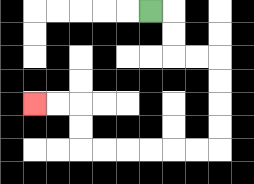{'start': '[6, 0]', 'end': '[1, 4]', 'path_directions': 'R,D,D,R,R,D,D,D,D,L,L,L,L,L,L,U,U,L,L', 'path_coordinates': '[[6, 0], [7, 0], [7, 1], [7, 2], [8, 2], [9, 2], [9, 3], [9, 4], [9, 5], [9, 6], [8, 6], [7, 6], [6, 6], [5, 6], [4, 6], [3, 6], [3, 5], [3, 4], [2, 4], [1, 4]]'}